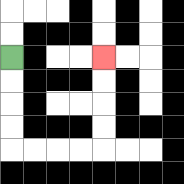{'start': '[0, 2]', 'end': '[4, 2]', 'path_directions': 'D,D,D,D,R,R,R,R,U,U,U,U', 'path_coordinates': '[[0, 2], [0, 3], [0, 4], [0, 5], [0, 6], [1, 6], [2, 6], [3, 6], [4, 6], [4, 5], [4, 4], [4, 3], [4, 2]]'}